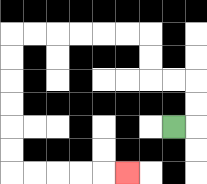{'start': '[7, 5]', 'end': '[5, 7]', 'path_directions': 'R,U,U,L,L,U,U,L,L,L,L,L,L,D,D,D,D,D,D,R,R,R,R,R', 'path_coordinates': '[[7, 5], [8, 5], [8, 4], [8, 3], [7, 3], [6, 3], [6, 2], [6, 1], [5, 1], [4, 1], [3, 1], [2, 1], [1, 1], [0, 1], [0, 2], [0, 3], [0, 4], [0, 5], [0, 6], [0, 7], [1, 7], [2, 7], [3, 7], [4, 7], [5, 7]]'}